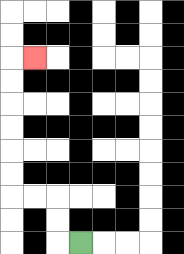{'start': '[3, 10]', 'end': '[1, 2]', 'path_directions': 'L,U,U,L,L,U,U,U,U,U,U,R', 'path_coordinates': '[[3, 10], [2, 10], [2, 9], [2, 8], [1, 8], [0, 8], [0, 7], [0, 6], [0, 5], [0, 4], [0, 3], [0, 2], [1, 2]]'}